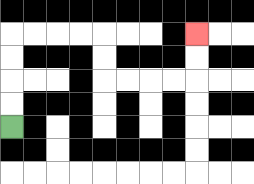{'start': '[0, 5]', 'end': '[8, 1]', 'path_directions': 'U,U,U,U,R,R,R,R,D,D,R,R,R,R,U,U', 'path_coordinates': '[[0, 5], [0, 4], [0, 3], [0, 2], [0, 1], [1, 1], [2, 1], [3, 1], [4, 1], [4, 2], [4, 3], [5, 3], [6, 3], [7, 3], [8, 3], [8, 2], [8, 1]]'}